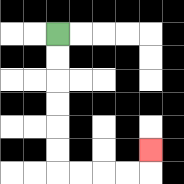{'start': '[2, 1]', 'end': '[6, 6]', 'path_directions': 'D,D,D,D,D,D,R,R,R,R,U', 'path_coordinates': '[[2, 1], [2, 2], [2, 3], [2, 4], [2, 5], [2, 6], [2, 7], [3, 7], [4, 7], [5, 7], [6, 7], [6, 6]]'}